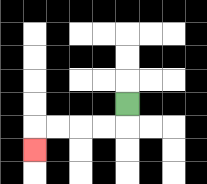{'start': '[5, 4]', 'end': '[1, 6]', 'path_directions': 'D,L,L,L,L,D', 'path_coordinates': '[[5, 4], [5, 5], [4, 5], [3, 5], [2, 5], [1, 5], [1, 6]]'}